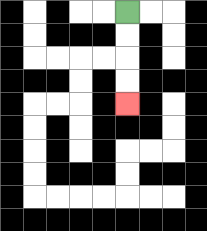{'start': '[5, 0]', 'end': '[5, 4]', 'path_directions': 'D,D,D,D', 'path_coordinates': '[[5, 0], [5, 1], [5, 2], [5, 3], [5, 4]]'}